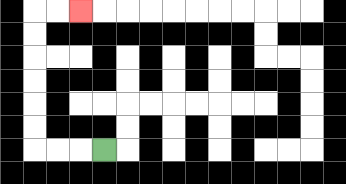{'start': '[4, 6]', 'end': '[3, 0]', 'path_directions': 'L,L,L,U,U,U,U,U,U,R,R', 'path_coordinates': '[[4, 6], [3, 6], [2, 6], [1, 6], [1, 5], [1, 4], [1, 3], [1, 2], [1, 1], [1, 0], [2, 0], [3, 0]]'}